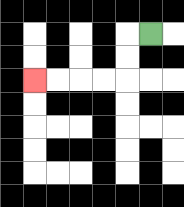{'start': '[6, 1]', 'end': '[1, 3]', 'path_directions': 'L,D,D,L,L,L,L', 'path_coordinates': '[[6, 1], [5, 1], [5, 2], [5, 3], [4, 3], [3, 3], [2, 3], [1, 3]]'}